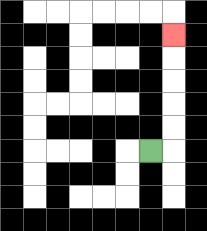{'start': '[6, 6]', 'end': '[7, 1]', 'path_directions': 'R,U,U,U,U,U', 'path_coordinates': '[[6, 6], [7, 6], [7, 5], [7, 4], [7, 3], [7, 2], [7, 1]]'}